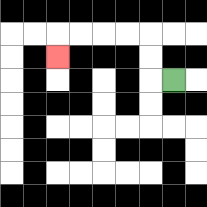{'start': '[7, 3]', 'end': '[2, 2]', 'path_directions': 'L,U,U,L,L,L,L,D', 'path_coordinates': '[[7, 3], [6, 3], [6, 2], [6, 1], [5, 1], [4, 1], [3, 1], [2, 1], [2, 2]]'}